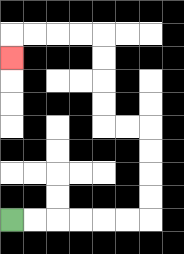{'start': '[0, 9]', 'end': '[0, 2]', 'path_directions': 'R,R,R,R,R,R,U,U,U,U,L,L,U,U,U,U,L,L,L,L,D', 'path_coordinates': '[[0, 9], [1, 9], [2, 9], [3, 9], [4, 9], [5, 9], [6, 9], [6, 8], [6, 7], [6, 6], [6, 5], [5, 5], [4, 5], [4, 4], [4, 3], [4, 2], [4, 1], [3, 1], [2, 1], [1, 1], [0, 1], [0, 2]]'}